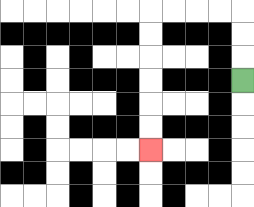{'start': '[10, 3]', 'end': '[6, 6]', 'path_directions': 'U,U,U,L,L,L,L,D,D,D,D,D,D', 'path_coordinates': '[[10, 3], [10, 2], [10, 1], [10, 0], [9, 0], [8, 0], [7, 0], [6, 0], [6, 1], [6, 2], [6, 3], [6, 4], [6, 5], [6, 6]]'}